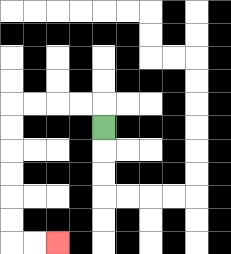{'start': '[4, 5]', 'end': '[2, 10]', 'path_directions': 'U,L,L,L,L,D,D,D,D,D,D,R,R', 'path_coordinates': '[[4, 5], [4, 4], [3, 4], [2, 4], [1, 4], [0, 4], [0, 5], [0, 6], [0, 7], [0, 8], [0, 9], [0, 10], [1, 10], [2, 10]]'}